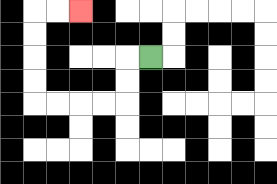{'start': '[6, 2]', 'end': '[3, 0]', 'path_directions': 'L,D,D,L,L,L,L,U,U,U,U,R,R', 'path_coordinates': '[[6, 2], [5, 2], [5, 3], [5, 4], [4, 4], [3, 4], [2, 4], [1, 4], [1, 3], [1, 2], [1, 1], [1, 0], [2, 0], [3, 0]]'}